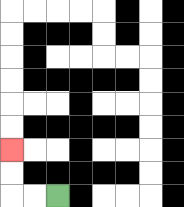{'start': '[2, 8]', 'end': '[0, 6]', 'path_directions': 'L,L,U,U', 'path_coordinates': '[[2, 8], [1, 8], [0, 8], [0, 7], [0, 6]]'}